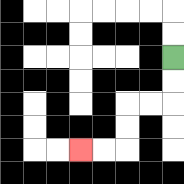{'start': '[7, 2]', 'end': '[3, 6]', 'path_directions': 'D,D,L,L,D,D,L,L', 'path_coordinates': '[[7, 2], [7, 3], [7, 4], [6, 4], [5, 4], [5, 5], [5, 6], [4, 6], [3, 6]]'}